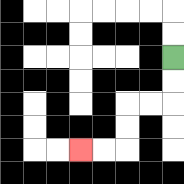{'start': '[7, 2]', 'end': '[3, 6]', 'path_directions': 'D,D,L,L,D,D,L,L', 'path_coordinates': '[[7, 2], [7, 3], [7, 4], [6, 4], [5, 4], [5, 5], [5, 6], [4, 6], [3, 6]]'}